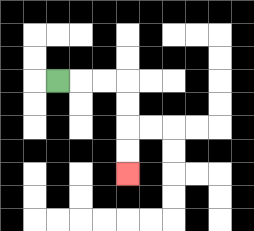{'start': '[2, 3]', 'end': '[5, 7]', 'path_directions': 'R,R,R,D,D,D,D', 'path_coordinates': '[[2, 3], [3, 3], [4, 3], [5, 3], [5, 4], [5, 5], [5, 6], [5, 7]]'}